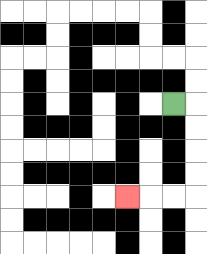{'start': '[7, 4]', 'end': '[5, 8]', 'path_directions': 'R,D,D,D,D,L,L,L', 'path_coordinates': '[[7, 4], [8, 4], [8, 5], [8, 6], [8, 7], [8, 8], [7, 8], [6, 8], [5, 8]]'}